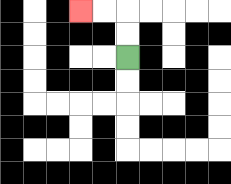{'start': '[5, 2]', 'end': '[3, 0]', 'path_directions': 'U,U,L,L', 'path_coordinates': '[[5, 2], [5, 1], [5, 0], [4, 0], [3, 0]]'}